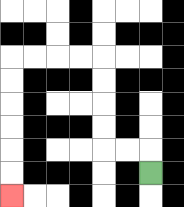{'start': '[6, 7]', 'end': '[0, 8]', 'path_directions': 'U,L,L,U,U,U,U,L,L,L,L,D,D,D,D,D,D', 'path_coordinates': '[[6, 7], [6, 6], [5, 6], [4, 6], [4, 5], [4, 4], [4, 3], [4, 2], [3, 2], [2, 2], [1, 2], [0, 2], [0, 3], [0, 4], [0, 5], [0, 6], [0, 7], [0, 8]]'}